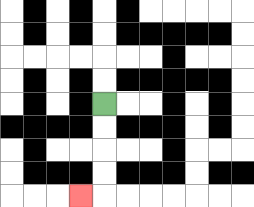{'start': '[4, 4]', 'end': '[3, 8]', 'path_directions': 'D,D,D,D,L', 'path_coordinates': '[[4, 4], [4, 5], [4, 6], [4, 7], [4, 8], [3, 8]]'}